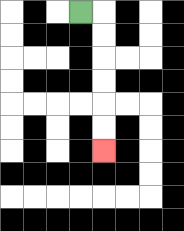{'start': '[3, 0]', 'end': '[4, 6]', 'path_directions': 'R,D,D,D,D,D,D', 'path_coordinates': '[[3, 0], [4, 0], [4, 1], [4, 2], [4, 3], [4, 4], [4, 5], [4, 6]]'}